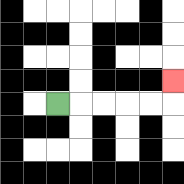{'start': '[2, 4]', 'end': '[7, 3]', 'path_directions': 'R,R,R,R,R,U', 'path_coordinates': '[[2, 4], [3, 4], [4, 4], [5, 4], [6, 4], [7, 4], [7, 3]]'}